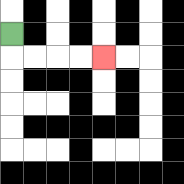{'start': '[0, 1]', 'end': '[4, 2]', 'path_directions': 'D,R,R,R,R', 'path_coordinates': '[[0, 1], [0, 2], [1, 2], [2, 2], [3, 2], [4, 2]]'}